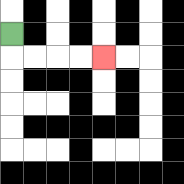{'start': '[0, 1]', 'end': '[4, 2]', 'path_directions': 'D,R,R,R,R', 'path_coordinates': '[[0, 1], [0, 2], [1, 2], [2, 2], [3, 2], [4, 2]]'}